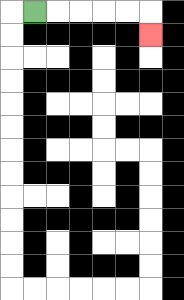{'start': '[1, 0]', 'end': '[6, 1]', 'path_directions': 'R,R,R,R,R,D', 'path_coordinates': '[[1, 0], [2, 0], [3, 0], [4, 0], [5, 0], [6, 0], [6, 1]]'}